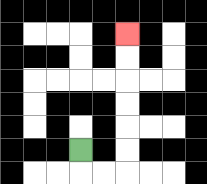{'start': '[3, 6]', 'end': '[5, 1]', 'path_directions': 'D,R,R,U,U,U,U,U,U', 'path_coordinates': '[[3, 6], [3, 7], [4, 7], [5, 7], [5, 6], [5, 5], [5, 4], [5, 3], [5, 2], [5, 1]]'}